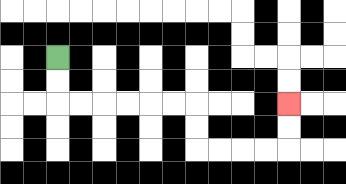{'start': '[2, 2]', 'end': '[12, 4]', 'path_directions': 'D,D,R,R,R,R,R,R,D,D,R,R,R,R,U,U', 'path_coordinates': '[[2, 2], [2, 3], [2, 4], [3, 4], [4, 4], [5, 4], [6, 4], [7, 4], [8, 4], [8, 5], [8, 6], [9, 6], [10, 6], [11, 6], [12, 6], [12, 5], [12, 4]]'}